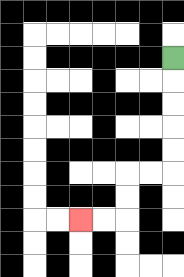{'start': '[7, 2]', 'end': '[3, 9]', 'path_directions': 'D,D,D,D,D,L,L,D,D,L,L', 'path_coordinates': '[[7, 2], [7, 3], [7, 4], [7, 5], [7, 6], [7, 7], [6, 7], [5, 7], [5, 8], [5, 9], [4, 9], [3, 9]]'}